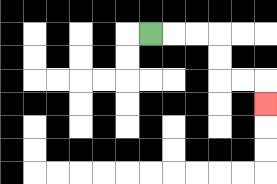{'start': '[6, 1]', 'end': '[11, 4]', 'path_directions': 'R,R,R,D,D,R,R,D', 'path_coordinates': '[[6, 1], [7, 1], [8, 1], [9, 1], [9, 2], [9, 3], [10, 3], [11, 3], [11, 4]]'}